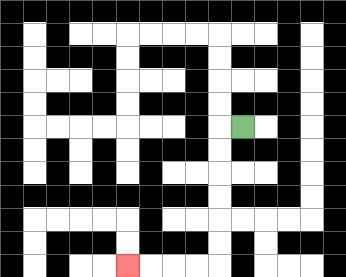{'start': '[10, 5]', 'end': '[5, 11]', 'path_directions': 'L,D,D,D,D,D,D,L,L,L,L', 'path_coordinates': '[[10, 5], [9, 5], [9, 6], [9, 7], [9, 8], [9, 9], [9, 10], [9, 11], [8, 11], [7, 11], [6, 11], [5, 11]]'}